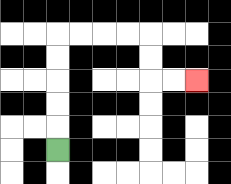{'start': '[2, 6]', 'end': '[8, 3]', 'path_directions': 'U,U,U,U,U,R,R,R,R,D,D,R,R', 'path_coordinates': '[[2, 6], [2, 5], [2, 4], [2, 3], [2, 2], [2, 1], [3, 1], [4, 1], [5, 1], [6, 1], [6, 2], [6, 3], [7, 3], [8, 3]]'}